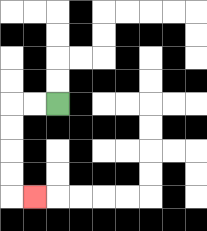{'start': '[2, 4]', 'end': '[1, 8]', 'path_directions': 'L,L,D,D,D,D,R', 'path_coordinates': '[[2, 4], [1, 4], [0, 4], [0, 5], [0, 6], [0, 7], [0, 8], [1, 8]]'}